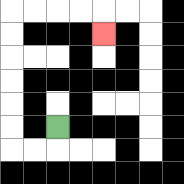{'start': '[2, 5]', 'end': '[4, 1]', 'path_directions': 'D,L,L,U,U,U,U,U,U,R,R,R,R,D', 'path_coordinates': '[[2, 5], [2, 6], [1, 6], [0, 6], [0, 5], [0, 4], [0, 3], [0, 2], [0, 1], [0, 0], [1, 0], [2, 0], [3, 0], [4, 0], [4, 1]]'}